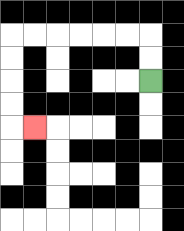{'start': '[6, 3]', 'end': '[1, 5]', 'path_directions': 'U,U,L,L,L,L,L,L,D,D,D,D,R', 'path_coordinates': '[[6, 3], [6, 2], [6, 1], [5, 1], [4, 1], [3, 1], [2, 1], [1, 1], [0, 1], [0, 2], [0, 3], [0, 4], [0, 5], [1, 5]]'}